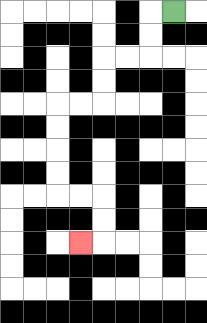{'start': '[7, 0]', 'end': '[3, 10]', 'path_directions': 'L,D,D,L,L,D,D,L,L,D,D,D,D,R,R,D,D,L', 'path_coordinates': '[[7, 0], [6, 0], [6, 1], [6, 2], [5, 2], [4, 2], [4, 3], [4, 4], [3, 4], [2, 4], [2, 5], [2, 6], [2, 7], [2, 8], [3, 8], [4, 8], [4, 9], [4, 10], [3, 10]]'}